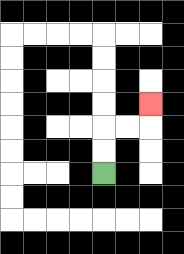{'start': '[4, 7]', 'end': '[6, 4]', 'path_directions': 'U,U,R,R,U', 'path_coordinates': '[[4, 7], [4, 6], [4, 5], [5, 5], [6, 5], [6, 4]]'}